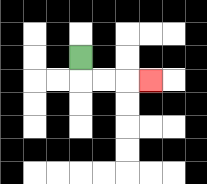{'start': '[3, 2]', 'end': '[6, 3]', 'path_directions': 'D,R,R,R', 'path_coordinates': '[[3, 2], [3, 3], [4, 3], [5, 3], [6, 3]]'}